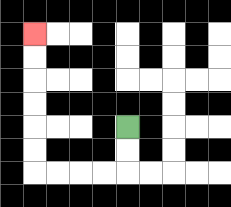{'start': '[5, 5]', 'end': '[1, 1]', 'path_directions': 'D,D,L,L,L,L,U,U,U,U,U,U', 'path_coordinates': '[[5, 5], [5, 6], [5, 7], [4, 7], [3, 7], [2, 7], [1, 7], [1, 6], [1, 5], [1, 4], [1, 3], [1, 2], [1, 1]]'}